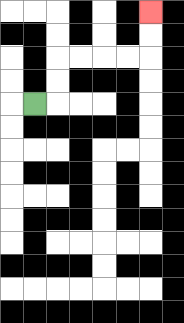{'start': '[1, 4]', 'end': '[6, 0]', 'path_directions': 'R,U,U,R,R,R,R,U,U', 'path_coordinates': '[[1, 4], [2, 4], [2, 3], [2, 2], [3, 2], [4, 2], [5, 2], [6, 2], [6, 1], [6, 0]]'}